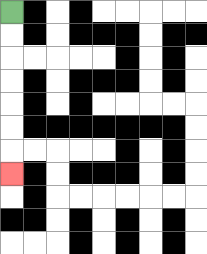{'start': '[0, 0]', 'end': '[0, 7]', 'path_directions': 'D,D,D,D,D,D,D', 'path_coordinates': '[[0, 0], [0, 1], [0, 2], [0, 3], [0, 4], [0, 5], [0, 6], [0, 7]]'}